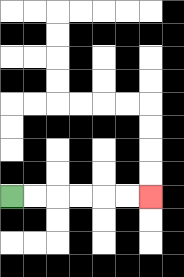{'start': '[0, 8]', 'end': '[6, 8]', 'path_directions': 'R,R,R,R,R,R', 'path_coordinates': '[[0, 8], [1, 8], [2, 8], [3, 8], [4, 8], [5, 8], [6, 8]]'}